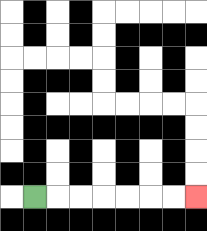{'start': '[1, 8]', 'end': '[8, 8]', 'path_directions': 'R,R,R,R,R,R,R', 'path_coordinates': '[[1, 8], [2, 8], [3, 8], [4, 8], [5, 8], [6, 8], [7, 8], [8, 8]]'}